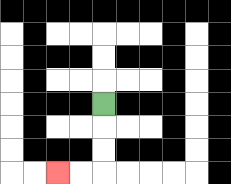{'start': '[4, 4]', 'end': '[2, 7]', 'path_directions': 'D,D,D,L,L', 'path_coordinates': '[[4, 4], [4, 5], [4, 6], [4, 7], [3, 7], [2, 7]]'}